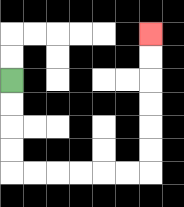{'start': '[0, 3]', 'end': '[6, 1]', 'path_directions': 'D,D,D,D,R,R,R,R,R,R,U,U,U,U,U,U', 'path_coordinates': '[[0, 3], [0, 4], [0, 5], [0, 6], [0, 7], [1, 7], [2, 7], [3, 7], [4, 7], [5, 7], [6, 7], [6, 6], [6, 5], [6, 4], [6, 3], [6, 2], [6, 1]]'}